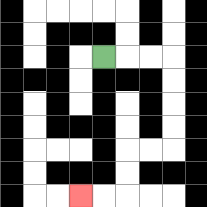{'start': '[4, 2]', 'end': '[3, 8]', 'path_directions': 'R,R,R,D,D,D,D,L,L,D,D,L,L', 'path_coordinates': '[[4, 2], [5, 2], [6, 2], [7, 2], [7, 3], [7, 4], [7, 5], [7, 6], [6, 6], [5, 6], [5, 7], [5, 8], [4, 8], [3, 8]]'}